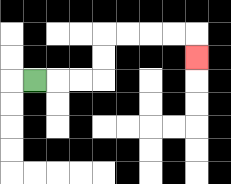{'start': '[1, 3]', 'end': '[8, 2]', 'path_directions': 'R,R,R,U,U,R,R,R,R,D', 'path_coordinates': '[[1, 3], [2, 3], [3, 3], [4, 3], [4, 2], [4, 1], [5, 1], [6, 1], [7, 1], [8, 1], [8, 2]]'}